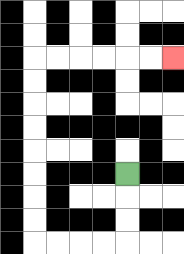{'start': '[5, 7]', 'end': '[7, 2]', 'path_directions': 'D,D,D,L,L,L,L,U,U,U,U,U,U,U,U,R,R,R,R,R,R', 'path_coordinates': '[[5, 7], [5, 8], [5, 9], [5, 10], [4, 10], [3, 10], [2, 10], [1, 10], [1, 9], [1, 8], [1, 7], [1, 6], [1, 5], [1, 4], [1, 3], [1, 2], [2, 2], [3, 2], [4, 2], [5, 2], [6, 2], [7, 2]]'}